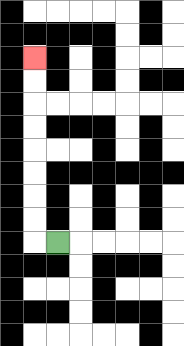{'start': '[2, 10]', 'end': '[1, 2]', 'path_directions': 'L,U,U,U,U,U,U,U,U', 'path_coordinates': '[[2, 10], [1, 10], [1, 9], [1, 8], [1, 7], [1, 6], [1, 5], [1, 4], [1, 3], [1, 2]]'}